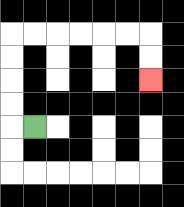{'start': '[1, 5]', 'end': '[6, 3]', 'path_directions': 'L,U,U,U,U,R,R,R,R,R,R,D,D', 'path_coordinates': '[[1, 5], [0, 5], [0, 4], [0, 3], [0, 2], [0, 1], [1, 1], [2, 1], [3, 1], [4, 1], [5, 1], [6, 1], [6, 2], [6, 3]]'}